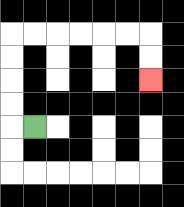{'start': '[1, 5]', 'end': '[6, 3]', 'path_directions': 'L,U,U,U,U,R,R,R,R,R,R,D,D', 'path_coordinates': '[[1, 5], [0, 5], [0, 4], [0, 3], [0, 2], [0, 1], [1, 1], [2, 1], [3, 1], [4, 1], [5, 1], [6, 1], [6, 2], [6, 3]]'}